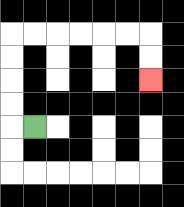{'start': '[1, 5]', 'end': '[6, 3]', 'path_directions': 'L,U,U,U,U,R,R,R,R,R,R,D,D', 'path_coordinates': '[[1, 5], [0, 5], [0, 4], [0, 3], [0, 2], [0, 1], [1, 1], [2, 1], [3, 1], [4, 1], [5, 1], [6, 1], [6, 2], [6, 3]]'}